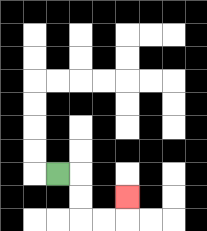{'start': '[2, 7]', 'end': '[5, 8]', 'path_directions': 'R,D,D,R,R,U', 'path_coordinates': '[[2, 7], [3, 7], [3, 8], [3, 9], [4, 9], [5, 9], [5, 8]]'}